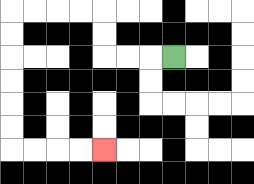{'start': '[7, 2]', 'end': '[4, 6]', 'path_directions': 'L,L,L,U,U,L,L,L,L,D,D,D,D,D,D,R,R,R,R', 'path_coordinates': '[[7, 2], [6, 2], [5, 2], [4, 2], [4, 1], [4, 0], [3, 0], [2, 0], [1, 0], [0, 0], [0, 1], [0, 2], [0, 3], [0, 4], [0, 5], [0, 6], [1, 6], [2, 6], [3, 6], [4, 6]]'}